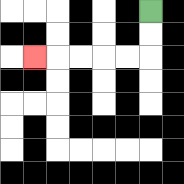{'start': '[6, 0]', 'end': '[1, 2]', 'path_directions': 'D,D,L,L,L,L,L', 'path_coordinates': '[[6, 0], [6, 1], [6, 2], [5, 2], [4, 2], [3, 2], [2, 2], [1, 2]]'}